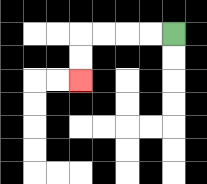{'start': '[7, 1]', 'end': '[3, 3]', 'path_directions': 'L,L,L,L,D,D', 'path_coordinates': '[[7, 1], [6, 1], [5, 1], [4, 1], [3, 1], [3, 2], [3, 3]]'}